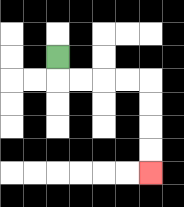{'start': '[2, 2]', 'end': '[6, 7]', 'path_directions': 'D,R,R,R,R,D,D,D,D', 'path_coordinates': '[[2, 2], [2, 3], [3, 3], [4, 3], [5, 3], [6, 3], [6, 4], [6, 5], [6, 6], [6, 7]]'}